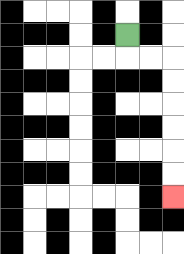{'start': '[5, 1]', 'end': '[7, 8]', 'path_directions': 'D,R,R,D,D,D,D,D,D', 'path_coordinates': '[[5, 1], [5, 2], [6, 2], [7, 2], [7, 3], [7, 4], [7, 5], [7, 6], [7, 7], [7, 8]]'}